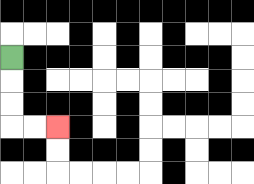{'start': '[0, 2]', 'end': '[2, 5]', 'path_directions': 'D,D,D,R,R', 'path_coordinates': '[[0, 2], [0, 3], [0, 4], [0, 5], [1, 5], [2, 5]]'}